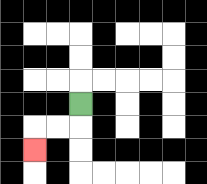{'start': '[3, 4]', 'end': '[1, 6]', 'path_directions': 'D,L,L,D', 'path_coordinates': '[[3, 4], [3, 5], [2, 5], [1, 5], [1, 6]]'}